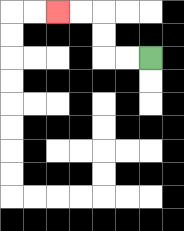{'start': '[6, 2]', 'end': '[2, 0]', 'path_directions': 'L,L,U,U,L,L', 'path_coordinates': '[[6, 2], [5, 2], [4, 2], [4, 1], [4, 0], [3, 0], [2, 0]]'}